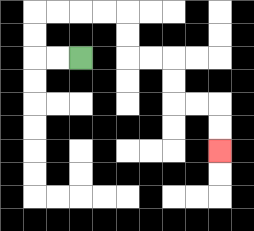{'start': '[3, 2]', 'end': '[9, 6]', 'path_directions': 'L,L,U,U,R,R,R,R,D,D,R,R,D,D,R,R,D,D', 'path_coordinates': '[[3, 2], [2, 2], [1, 2], [1, 1], [1, 0], [2, 0], [3, 0], [4, 0], [5, 0], [5, 1], [5, 2], [6, 2], [7, 2], [7, 3], [7, 4], [8, 4], [9, 4], [9, 5], [9, 6]]'}